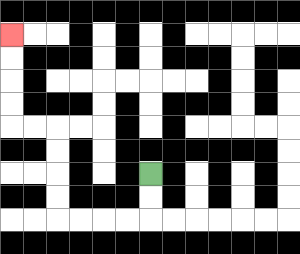{'start': '[6, 7]', 'end': '[0, 1]', 'path_directions': 'D,D,L,L,L,L,U,U,U,U,L,L,U,U,U,U', 'path_coordinates': '[[6, 7], [6, 8], [6, 9], [5, 9], [4, 9], [3, 9], [2, 9], [2, 8], [2, 7], [2, 6], [2, 5], [1, 5], [0, 5], [0, 4], [0, 3], [0, 2], [0, 1]]'}